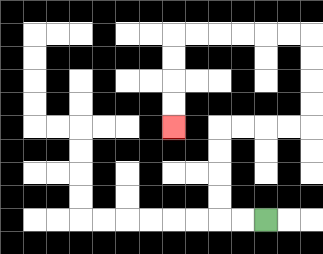{'start': '[11, 9]', 'end': '[7, 5]', 'path_directions': 'L,L,U,U,U,U,R,R,R,R,U,U,U,U,L,L,L,L,L,L,D,D,D,D', 'path_coordinates': '[[11, 9], [10, 9], [9, 9], [9, 8], [9, 7], [9, 6], [9, 5], [10, 5], [11, 5], [12, 5], [13, 5], [13, 4], [13, 3], [13, 2], [13, 1], [12, 1], [11, 1], [10, 1], [9, 1], [8, 1], [7, 1], [7, 2], [7, 3], [7, 4], [7, 5]]'}